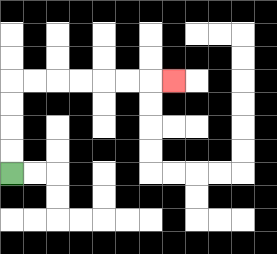{'start': '[0, 7]', 'end': '[7, 3]', 'path_directions': 'U,U,U,U,R,R,R,R,R,R,R', 'path_coordinates': '[[0, 7], [0, 6], [0, 5], [0, 4], [0, 3], [1, 3], [2, 3], [3, 3], [4, 3], [5, 3], [6, 3], [7, 3]]'}